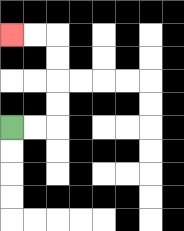{'start': '[0, 5]', 'end': '[0, 1]', 'path_directions': 'R,R,U,U,U,U,L,L', 'path_coordinates': '[[0, 5], [1, 5], [2, 5], [2, 4], [2, 3], [2, 2], [2, 1], [1, 1], [0, 1]]'}